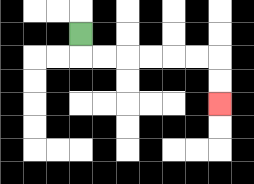{'start': '[3, 1]', 'end': '[9, 4]', 'path_directions': 'D,R,R,R,R,R,R,D,D', 'path_coordinates': '[[3, 1], [3, 2], [4, 2], [5, 2], [6, 2], [7, 2], [8, 2], [9, 2], [9, 3], [9, 4]]'}